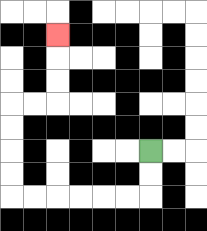{'start': '[6, 6]', 'end': '[2, 1]', 'path_directions': 'D,D,L,L,L,L,L,L,U,U,U,U,R,R,U,U,U', 'path_coordinates': '[[6, 6], [6, 7], [6, 8], [5, 8], [4, 8], [3, 8], [2, 8], [1, 8], [0, 8], [0, 7], [0, 6], [0, 5], [0, 4], [1, 4], [2, 4], [2, 3], [2, 2], [2, 1]]'}